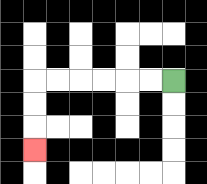{'start': '[7, 3]', 'end': '[1, 6]', 'path_directions': 'L,L,L,L,L,L,D,D,D', 'path_coordinates': '[[7, 3], [6, 3], [5, 3], [4, 3], [3, 3], [2, 3], [1, 3], [1, 4], [1, 5], [1, 6]]'}